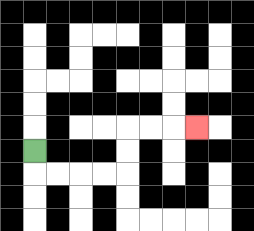{'start': '[1, 6]', 'end': '[8, 5]', 'path_directions': 'D,R,R,R,R,U,U,R,R,R', 'path_coordinates': '[[1, 6], [1, 7], [2, 7], [3, 7], [4, 7], [5, 7], [5, 6], [5, 5], [6, 5], [7, 5], [8, 5]]'}